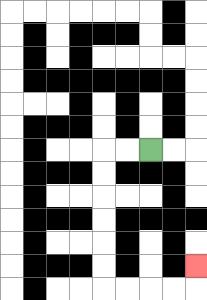{'start': '[6, 6]', 'end': '[8, 11]', 'path_directions': 'L,L,D,D,D,D,D,D,R,R,R,R,U', 'path_coordinates': '[[6, 6], [5, 6], [4, 6], [4, 7], [4, 8], [4, 9], [4, 10], [4, 11], [4, 12], [5, 12], [6, 12], [7, 12], [8, 12], [8, 11]]'}